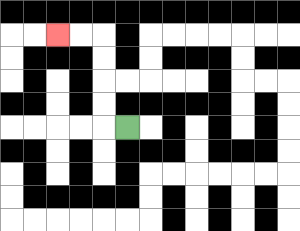{'start': '[5, 5]', 'end': '[2, 1]', 'path_directions': 'L,U,U,U,U,L,L', 'path_coordinates': '[[5, 5], [4, 5], [4, 4], [4, 3], [4, 2], [4, 1], [3, 1], [2, 1]]'}